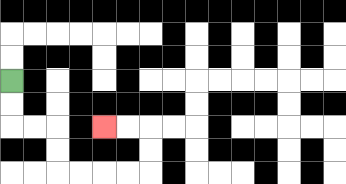{'start': '[0, 3]', 'end': '[4, 5]', 'path_directions': 'D,D,R,R,D,D,R,R,R,R,U,U,L,L', 'path_coordinates': '[[0, 3], [0, 4], [0, 5], [1, 5], [2, 5], [2, 6], [2, 7], [3, 7], [4, 7], [5, 7], [6, 7], [6, 6], [6, 5], [5, 5], [4, 5]]'}